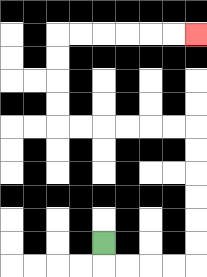{'start': '[4, 10]', 'end': '[8, 1]', 'path_directions': 'D,R,R,R,R,U,U,U,U,U,U,L,L,L,L,L,L,U,U,U,U,R,R,R,R,R,R', 'path_coordinates': '[[4, 10], [4, 11], [5, 11], [6, 11], [7, 11], [8, 11], [8, 10], [8, 9], [8, 8], [8, 7], [8, 6], [8, 5], [7, 5], [6, 5], [5, 5], [4, 5], [3, 5], [2, 5], [2, 4], [2, 3], [2, 2], [2, 1], [3, 1], [4, 1], [5, 1], [6, 1], [7, 1], [8, 1]]'}